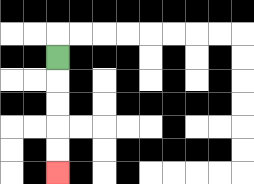{'start': '[2, 2]', 'end': '[2, 7]', 'path_directions': 'D,D,D,D,D', 'path_coordinates': '[[2, 2], [2, 3], [2, 4], [2, 5], [2, 6], [2, 7]]'}